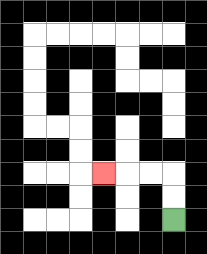{'start': '[7, 9]', 'end': '[4, 7]', 'path_directions': 'U,U,L,L,L', 'path_coordinates': '[[7, 9], [7, 8], [7, 7], [6, 7], [5, 7], [4, 7]]'}